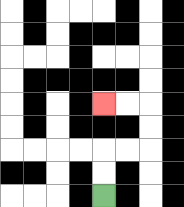{'start': '[4, 8]', 'end': '[4, 4]', 'path_directions': 'U,U,R,R,U,U,L,L', 'path_coordinates': '[[4, 8], [4, 7], [4, 6], [5, 6], [6, 6], [6, 5], [6, 4], [5, 4], [4, 4]]'}